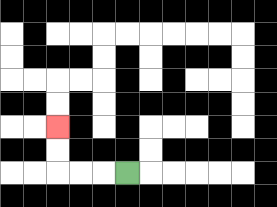{'start': '[5, 7]', 'end': '[2, 5]', 'path_directions': 'L,L,L,U,U', 'path_coordinates': '[[5, 7], [4, 7], [3, 7], [2, 7], [2, 6], [2, 5]]'}